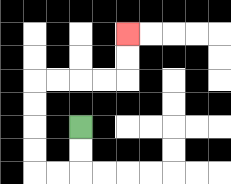{'start': '[3, 5]', 'end': '[5, 1]', 'path_directions': 'D,D,L,L,U,U,U,U,R,R,R,R,U,U', 'path_coordinates': '[[3, 5], [3, 6], [3, 7], [2, 7], [1, 7], [1, 6], [1, 5], [1, 4], [1, 3], [2, 3], [3, 3], [4, 3], [5, 3], [5, 2], [5, 1]]'}